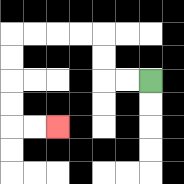{'start': '[6, 3]', 'end': '[2, 5]', 'path_directions': 'L,L,U,U,L,L,L,L,D,D,D,D,R,R', 'path_coordinates': '[[6, 3], [5, 3], [4, 3], [4, 2], [4, 1], [3, 1], [2, 1], [1, 1], [0, 1], [0, 2], [0, 3], [0, 4], [0, 5], [1, 5], [2, 5]]'}